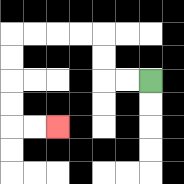{'start': '[6, 3]', 'end': '[2, 5]', 'path_directions': 'L,L,U,U,L,L,L,L,D,D,D,D,R,R', 'path_coordinates': '[[6, 3], [5, 3], [4, 3], [4, 2], [4, 1], [3, 1], [2, 1], [1, 1], [0, 1], [0, 2], [0, 3], [0, 4], [0, 5], [1, 5], [2, 5]]'}